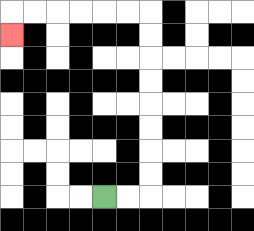{'start': '[4, 8]', 'end': '[0, 1]', 'path_directions': 'R,R,U,U,U,U,U,U,U,U,L,L,L,L,L,L,D', 'path_coordinates': '[[4, 8], [5, 8], [6, 8], [6, 7], [6, 6], [6, 5], [6, 4], [6, 3], [6, 2], [6, 1], [6, 0], [5, 0], [4, 0], [3, 0], [2, 0], [1, 0], [0, 0], [0, 1]]'}